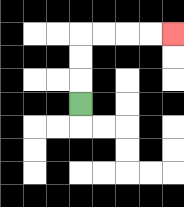{'start': '[3, 4]', 'end': '[7, 1]', 'path_directions': 'U,U,U,R,R,R,R', 'path_coordinates': '[[3, 4], [3, 3], [3, 2], [3, 1], [4, 1], [5, 1], [6, 1], [7, 1]]'}